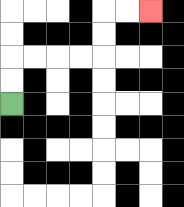{'start': '[0, 4]', 'end': '[6, 0]', 'path_directions': 'U,U,R,R,R,R,U,U,R,R', 'path_coordinates': '[[0, 4], [0, 3], [0, 2], [1, 2], [2, 2], [3, 2], [4, 2], [4, 1], [4, 0], [5, 0], [6, 0]]'}